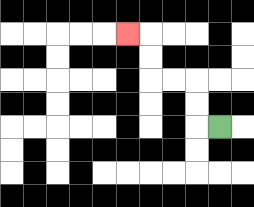{'start': '[9, 5]', 'end': '[5, 1]', 'path_directions': 'L,U,U,L,L,U,U,L', 'path_coordinates': '[[9, 5], [8, 5], [8, 4], [8, 3], [7, 3], [6, 3], [6, 2], [6, 1], [5, 1]]'}